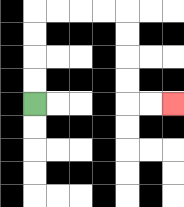{'start': '[1, 4]', 'end': '[7, 4]', 'path_directions': 'U,U,U,U,R,R,R,R,D,D,D,D,R,R', 'path_coordinates': '[[1, 4], [1, 3], [1, 2], [1, 1], [1, 0], [2, 0], [3, 0], [4, 0], [5, 0], [5, 1], [5, 2], [5, 3], [5, 4], [6, 4], [7, 4]]'}